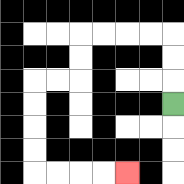{'start': '[7, 4]', 'end': '[5, 7]', 'path_directions': 'U,U,U,L,L,L,L,D,D,L,L,D,D,D,D,R,R,R,R', 'path_coordinates': '[[7, 4], [7, 3], [7, 2], [7, 1], [6, 1], [5, 1], [4, 1], [3, 1], [3, 2], [3, 3], [2, 3], [1, 3], [1, 4], [1, 5], [1, 6], [1, 7], [2, 7], [3, 7], [4, 7], [5, 7]]'}